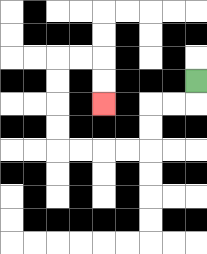{'start': '[8, 3]', 'end': '[4, 4]', 'path_directions': 'D,L,L,D,D,L,L,L,L,U,U,U,U,R,R,D,D', 'path_coordinates': '[[8, 3], [8, 4], [7, 4], [6, 4], [6, 5], [6, 6], [5, 6], [4, 6], [3, 6], [2, 6], [2, 5], [2, 4], [2, 3], [2, 2], [3, 2], [4, 2], [4, 3], [4, 4]]'}